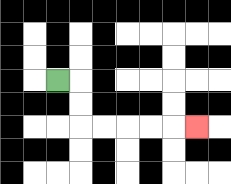{'start': '[2, 3]', 'end': '[8, 5]', 'path_directions': 'R,D,D,R,R,R,R,R', 'path_coordinates': '[[2, 3], [3, 3], [3, 4], [3, 5], [4, 5], [5, 5], [6, 5], [7, 5], [8, 5]]'}